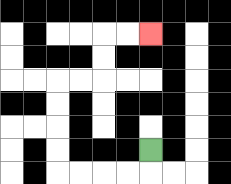{'start': '[6, 6]', 'end': '[6, 1]', 'path_directions': 'D,L,L,L,L,U,U,U,U,R,R,U,U,R,R', 'path_coordinates': '[[6, 6], [6, 7], [5, 7], [4, 7], [3, 7], [2, 7], [2, 6], [2, 5], [2, 4], [2, 3], [3, 3], [4, 3], [4, 2], [4, 1], [5, 1], [6, 1]]'}